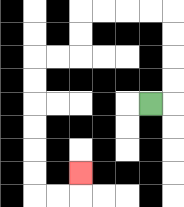{'start': '[6, 4]', 'end': '[3, 7]', 'path_directions': 'R,U,U,U,U,L,L,L,L,D,D,L,L,D,D,D,D,D,D,R,R,U', 'path_coordinates': '[[6, 4], [7, 4], [7, 3], [7, 2], [7, 1], [7, 0], [6, 0], [5, 0], [4, 0], [3, 0], [3, 1], [3, 2], [2, 2], [1, 2], [1, 3], [1, 4], [1, 5], [1, 6], [1, 7], [1, 8], [2, 8], [3, 8], [3, 7]]'}